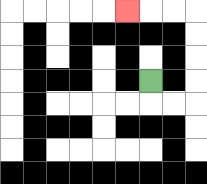{'start': '[6, 3]', 'end': '[5, 0]', 'path_directions': 'D,R,R,U,U,U,U,L,L,L', 'path_coordinates': '[[6, 3], [6, 4], [7, 4], [8, 4], [8, 3], [8, 2], [8, 1], [8, 0], [7, 0], [6, 0], [5, 0]]'}